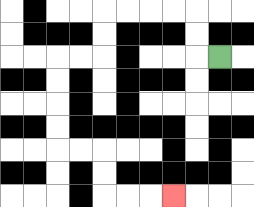{'start': '[9, 2]', 'end': '[7, 8]', 'path_directions': 'L,U,U,L,L,L,L,D,D,L,L,D,D,D,D,R,R,D,D,R,R,R', 'path_coordinates': '[[9, 2], [8, 2], [8, 1], [8, 0], [7, 0], [6, 0], [5, 0], [4, 0], [4, 1], [4, 2], [3, 2], [2, 2], [2, 3], [2, 4], [2, 5], [2, 6], [3, 6], [4, 6], [4, 7], [4, 8], [5, 8], [6, 8], [7, 8]]'}